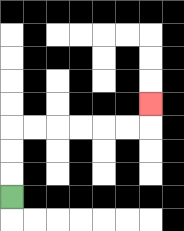{'start': '[0, 8]', 'end': '[6, 4]', 'path_directions': 'U,U,U,R,R,R,R,R,R,U', 'path_coordinates': '[[0, 8], [0, 7], [0, 6], [0, 5], [1, 5], [2, 5], [3, 5], [4, 5], [5, 5], [6, 5], [6, 4]]'}